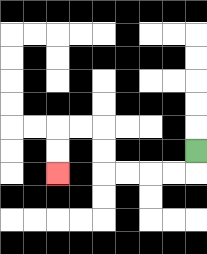{'start': '[8, 6]', 'end': '[2, 7]', 'path_directions': 'D,L,L,L,L,U,U,L,L,D,D', 'path_coordinates': '[[8, 6], [8, 7], [7, 7], [6, 7], [5, 7], [4, 7], [4, 6], [4, 5], [3, 5], [2, 5], [2, 6], [2, 7]]'}